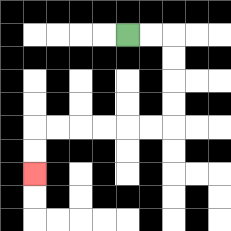{'start': '[5, 1]', 'end': '[1, 7]', 'path_directions': 'R,R,D,D,D,D,L,L,L,L,L,L,D,D', 'path_coordinates': '[[5, 1], [6, 1], [7, 1], [7, 2], [7, 3], [7, 4], [7, 5], [6, 5], [5, 5], [4, 5], [3, 5], [2, 5], [1, 5], [1, 6], [1, 7]]'}